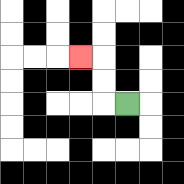{'start': '[5, 4]', 'end': '[3, 2]', 'path_directions': 'L,U,U,L', 'path_coordinates': '[[5, 4], [4, 4], [4, 3], [4, 2], [3, 2]]'}